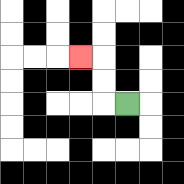{'start': '[5, 4]', 'end': '[3, 2]', 'path_directions': 'L,U,U,L', 'path_coordinates': '[[5, 4], [4, 4], [4, 3], [4, 2], [3, 2]]'}